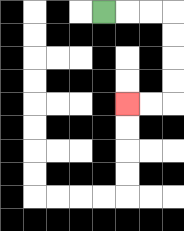{'start': '[4, 0]', 'end': '[5, 4]', 'path_directions': 'R,R,R,D,D,D,D,L,L', 'path_coordinates': '[[4, 0], [5, 0], [6, 0], [7, 0], [7, 1], [7, 2], [7, 3], [7, 4], [6, 4], [5, 4]]'}